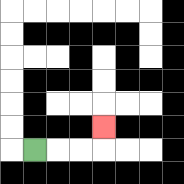{'start': '[1, 6]', 'end': '[4, 5]', 'path_directions': 'R,R,R,U', 'path_coordinates': '[[1, 6], [2, 6], [3, 6], [4, 6], [4, 5]]'}